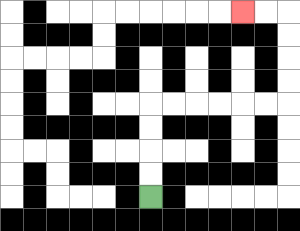{'start': '[6, 8]', 'end': '[10, 0]', 'path_directions': 'U,U,U,U,R,R,R,R,R,R,U,U,U,U,L,L', 'path_coordinates': '[[6, 8], [6, 7], [6, 6], [6, 5], [6, 4], [7, 4], [8, 4], [9, 4], [10, 4], [11, 4], [12, 4], [12, 3], [12, 2], [12, 1], [12, 0], [11, 0], [10, 0]]'}